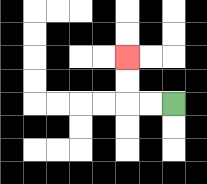{'start': '[7, 4]', 'end': '[5, 2]', 'path_directions': 'L,L,U,U', 'path_coordinates': '[[7, 4], [6, 4], [5, 4], [5, 3], [5, 2]]'}